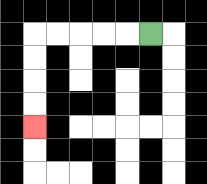{'start': '[6, 1]', 'end': '[1, 5]', 'path_directions': 'L,L,L,L,L,D,D,D,D', 'path_coordinates': '[[6, 1], [5, 1], [4, 1], [3, 1], [2, 1], [1, 1], [1, 2], [1, 3], [1, 4], [1, 5]]'}